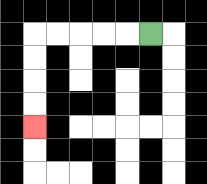{'start': '[6, 1]', 'end': '[1, 5]', 'path_directions': 'L,L,L,L,L,D,D,D,D', 'path_coordinates': '[[6, 1], [5, 1], [4, 1], [3, 1], [2, 1], [1, 1], [1, 2], [1, 3], [1, 4], [1, 5]]'}